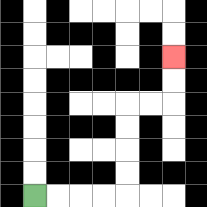{'start': '[1, 8]', 'end': '[7, 2]', 'path_directions': 'R,R,R,R,U,U,U,U,R,R,U,U', 'path_coordinates': '[[1, 8], [2, 8], [3, 8], [4, 8], [5, 8], [5, 7], [5, 6], [5, 5], [5, 4], [6, 4], [7, 4], [7, 3], [7, 2]]'}